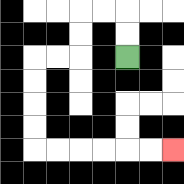{'start': '[5, 2]', 'end': '[7, 6]', 'path_directions': 'U,U,L,L,D,D,L,L,D,D,D,D,R,R,R,R,R,R', 'path_coordinates': '[[5, 2], [5, 1], [5, 0], [4, 0], [3, 0], [3, 1], [3, 2], [2, 2], [1, 2], [1, 3], [1, 4], [1, 5], [1, 6], [2, 6], [3, 6], [4, 6], [5, 6], [6, 6], [7, 6]]'}